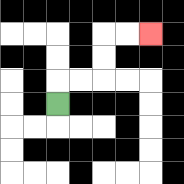{'start': '[2, 4]', 'end': '[6, 1]', 'path_directions': 'U,R,R,U,U,R,R', 'path_coordinates': '[[2, 4], [2, 3], [3, 3], [4, 3], [4, 2], [4, 1], [5, 1], [6, 1]]'}